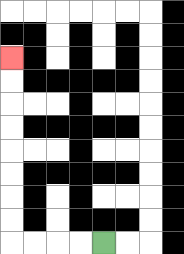{'start': '[4, 10]', 'end': '[0, 2]', 'path_directions': 'L,L,L,L,U,U,U,U,U,U,U,U', 'path_coordinates': '[[4, 10], [3, 10], [2, 10], [1, 10], [0, 10], [0, 9], [0, 8], [0, 7], [0, 6], [0, 5], [0, 4], [0, 3], [0, 2]]'}